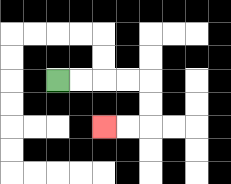{'start': '[2, 3]', 'end': '[4, 5]', 'path_directions': 'R,R,R,R,D,D,L,L', 'path_coordinates': '[[2, 3], [3, 3], [4, 3], [5, 3], [6, 3], [6, 4], [6, 5], [5, 5], [4, 5]]'}